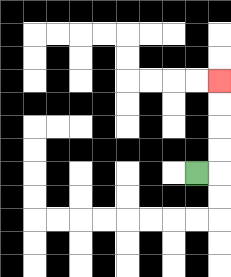{'start': '[8, 7]', 'end': '[9, 3]', 'path_directions': 'R,U,U,U,U', 'path_coordinates': '[[8, 7], [9, 7], [9, 6], [9, 5], [9, 4], [9, 3]]'}